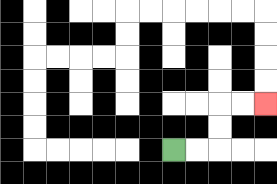{'start': '[7, 6]', 'end': '[11, 4]', 'path_directions': 'R,R,U,U,R,R', 'path_coordinates': '[[7, 6], [8, 6], [9, 6], [9, 5], [9, 4], [10, 4], [11, 4]]'}